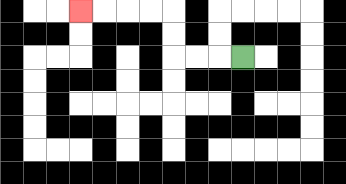{'start': '[10, 2]', 'end': '[3, 0]', 'path_directions': 'L,L,L,U,U,L,L,L,L', 'path_coordinates': '[[10, 2], [9, 2], [8, 2], [7, 2], [7, 1], [7, 0], [6, 0], [5, 0], [4, 0], [3, 0]]'}